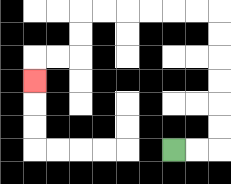{'start': '[7, 6]', 'end': '[1, 3]', 'path_directions': 'R,R,U,U,U,U,U,U,L,L,L,L,L,L,D,D,L,L,D', 'path_coordinates': '[[7, 6], [8, 6], [9, 6], [9, 5], [9, 4], [9, 3], [9, 2], [9, 1], [9, 0], [8, 0], [7, 0], [6, 0], [5, 0], [4, 0], [3, 0], [3, 1], [3, 2], [2, 2], [1, 2], [1, 3]]'}